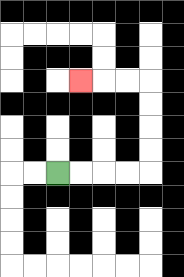{'start': '[2, 7]', 'end': '[3, 3]', 'path_directions': 'R,R,R,R,U,U,U,U,L,L,L', 'path_coordinates': '[[2, 7], [3, 7], [4, 7], [5, 7], [6, 7], [6, 6], [6, 5], [6, 4], [6, 3], [5, 3], [4, 3], [3, 3]]'}